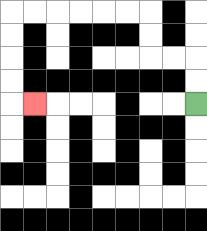{'start': '[8, 4]', 'end': '[1, 4]', 'path_directions': 'U,U,L,L,U,U,L,L,L,L,L,L,D,D,D,D,R', 'path_coordinates': '[[8, 4], [8, 3], [8, 2], [7, 2], [6, 2], [6, 1], [6, 0], [5, 0], [4, 0], [3, 0], [2, 0], [1, 0], [0, 0], [0, 1], [0, 2], [0, 3], [0, 4], [1, 4]]'}